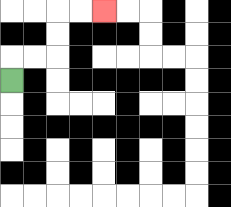{'start': '[0, 3]', 'end': '[4, 0]', 'path_directions': 'U,R,R,U,U,R,R', 'path_coordinates': '[[0, 3], [0, 2], [1, 2], [2, 2], [2, 1], [2, 0], [3, 0], [4, 0]]'}